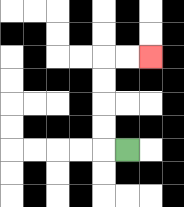{'start': '[5, 6]', 'end': '[6, 2]', 'path_directions': 'L,U,U,U,U,R,R', 'path_coordinates': '[[5, 6], [4, 6], [4, 5], [4, 4], [4, 3], [4, 2], [5, 2], [6, 2]]'}